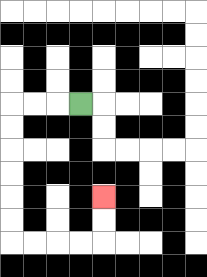{'start': '[3, 4]', 'end': '[4, 8]', 'path_directions': 'L,L,L,D,D,D,D,D,D,R,R,R,R,U,U', 'path_coordinates': '[[3, 4], [2, 4], [1, 4], [0, 4], [0, 5], [0, 6], [0, 7], [0, 8], [0, 9], [0, 10], [1, 10], [2, 10], [3, 10], [4, 10], [4, 9], [4, 8]]'}